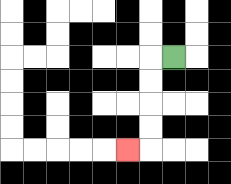{'start': '[7, 2]', 'end': '[5, 6]', 'path_directions': 'L,D,D,D,D,L', 'path_coordinates': '[[7, 2], [6, 2], [6, 3], [6, 4], [6, 5], [6, 6], [5, 6]]'}